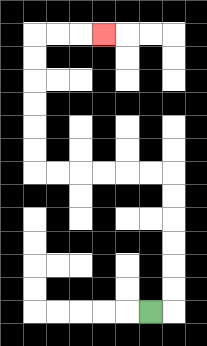{'start': '[6, 13]', 'end': '[4, 1]', 'path_directions': 'R,U,U,U,U,U,U,L,L,L,L,L,L,U,U,U,U,U,U,R,R,R', 'path_coordinates': '[[6, 13], [7, 13], [7, 12], [7, 11], [7, 10], [7, 9], [7, 8], [7, 7], [6, 7], [5, 7], [4, 7], [3, 7], [2, 7], [1, 7], [1, 6], [1, 5], [1, 4], [1, 3], [1, 2], [1, 1], [2, 1], [3, 1], [4, 1]]'}